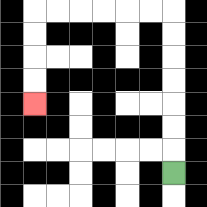{'start': '[7, 7]', 'end': '[1, 4]', 'path_directions': 'U,U,U,U,U,U,U,L,L,L,L,L,L,D,D,D,D', 'path_coordinates': '[[7, 7], [7, 6], [7, 5], [7, 4], [7, 3], [7, 2], [7, 1], [7, 0], [6, 0], [5, 0], [4, 0], [3, 0], [2, 0], [1, 0], [1, 1], [1, 2], [1, 3], [1, 4]]'}